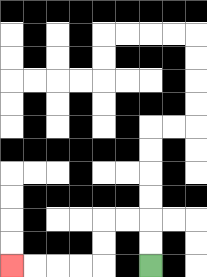{'start': '[6, 11]', 'end': '[0, 11]', 'path_directions': 'U,U,L,L,D,D,L,L,L,L', 'path_coordinates': '[[6, 11], [6, 10], [6, 9], [5, 9], [4, 9], [4, 10], [4, 11], [3, 11], [2, 11], [1, 11], [0, 11]]'}